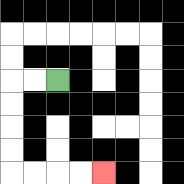{'start': '[2, 3]', 'end': '[4, 7]', 'path_directions': 'L,L,D,D,D,D,R,R,R,R', 'path_coordinates': '[[2, 3], [1, 3], [0, 3], [0, 4], [0, 5], [0, 6], [0, 7], [1, 7], [2, 7], [3, 7], [4, 7]]'}